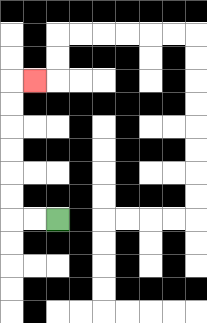{'start': '[2, 9]', 'end': '[1, 3]', 'path_directions': 'L,L,U,U,U,U,U,U,R', 'path_coordinates': '[[2, 9], [1, 9], [0, 9], [0, 8], [0, 7], [0, 6], [0, 5], [0, 4], [0, 3], [1, 3]]'}